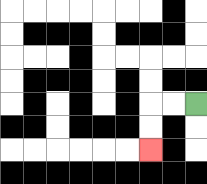{'start': '[8, 4]', 'end': '[6, 6]', 'path_directions': 'L,L,D,D', 'path_coordinates': '[[8, 4], [7, 4], [6, 4], [6, 5], [6, 6]]'}